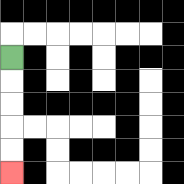{'start': '[0, 2]', 'end': '[0, 7]', 'path_directions': 'D,D,D,D,D', 'path_coordinates': '[[0, 2], [0, 3], [0, 4], [0, 5], [0, 6], [0, 7]]'}